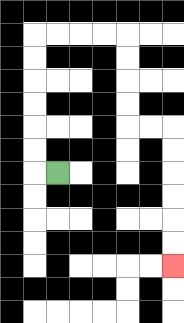{'start': '[2, 7]', 'end': '[7, 11]', 'path_directions': 'L,U,U,U,U,U,U,R,R,R,R,D,D,D,D,R,R,D,D,D,D,D,D', 'path_coordinates': '[[2, 7], [1, 7], [1, 6], [1, 5], [1, 4], [1, 3], [1, 2], [1, 1], [2, 1], [3, 1], [4, 1], [5, 1], [5, 2], [5, 3], [5, 4], [5, 5], [6, 5], [7, 5], [7, 6], [7, 7], [7, 8], [7, 9], [7, 10], [7, 11]]'}